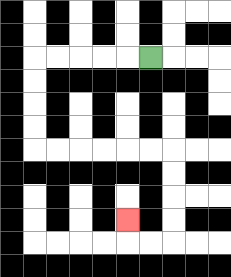{'start': '[6, 2]', 'end': '[5, 9]', 'path_directions': 'L,L,L,L,L,D,D,D,D,R,R,R,R,R,R,D,D,D,D,L,L,U', 'path_coordinates': '[[6, 2], [5, 2], [4, 2], [3, 2], [2, 2], [1, 2], [1, 3], [1, 4], [1, 5], [1, 6], [2, 6], [3, 6], [4, 6], [5, 6], [6, 6], [7, 6], [7, 7], [7, 8], [7, 9], [7, 10], [6, 10], [5, 10], [5, 9]]'}